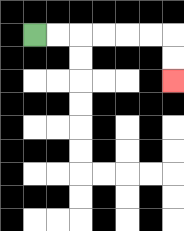{'start': '[1, 1]', 'end': '[7, 3]', 'path_directions': 'R,R,R,R,R,R,D,D', 'path_coordinates': '[[1, 1], [2, 1], [3, 1], [4, 1], [5, 1], [6, 1], [7, 1], [7, 2], [7, 3]]'}